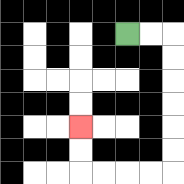{'start': '[5, 1]', 'end': '[3, 5]', 'path_directions': 'R,R,D,D,D,D,D,D,L,L,L,L,U,U', 'path_coordinates': '[[5, 1], [6, 1], [7, 1], [7, 2], [7, 3], [7, 4], [7, 5], [7, 6], [7, 7], [6, 7], [5, 7], [4, 7], [3, 7], [3, 6], [3, 5]]'}